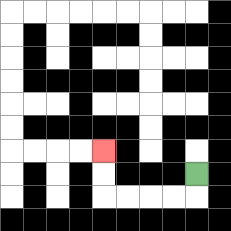{'start': '[8, 7]', 'end': '[4, 6]', 'path_directions': 'D,L,L,L,L,U,U', 'path_coordinates': '[[8, 7], [8, 8], [7, 8], [6, 8], [5, 8], [4, 8], [4, 7], [4, 6]]'}